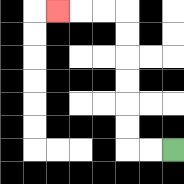{'start': '[7, 6]', 'end': '[2, 0]', 'path_directions': 'L,L,U,U,U,U,U,U,L,L,L', 'path_coordinates': '[[7, 6], [6, 6], [5, 6], [5, 5], [5, 4], [5, 3], [5, 2], [5, 1], [5, 0], [4, 0], [3, 0], [2, 0]]'}